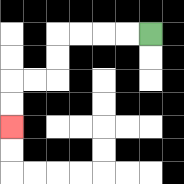{'start': '[6, 1]', 'end': '[0, 5]', 'path_directions': 'L,L,L,L,D,D,L,L,D,D', 'path_coordinates': '[[6, 1], [5, 1], [4, 1], [3, 1], [2, 1], [2, 2], [2, 3], [1, 3], [0, 3], [0, 4], [0, 5]]'}